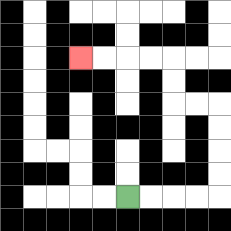{'start': '[5, 8]', 'end': '[3, 2]', 'path_directions': 'R,R,R,R,U,U,U,U,L,L,U,U,L,L,L,L', 'path_coordinates': '[[5, 8], [6, 8], [7, 8], [8, 8], [9, 8], [9, 7], [9, 6], [9, 5], [9, 4], [8, 4], [7, 4], [7, 3], [7, 2], [6, 2], [5, 2], [4, 2], [3, 2]]'}